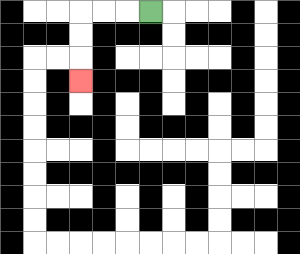{'start': '[6, 0]', 'end': '[3, 3]', 'path_directions': 'L,L,L,D,D,D', 'path_coordinates': '[[6, 0], [5, 0], [4, 0], [3, 0], [3, 1], [3, 2], [3, 3]]'}